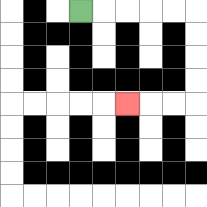{'start': '[3, 0]', 'end': '[5, 4]', 'path_directions': 'R,R,R,R,R,D,D,D,D,L,L,L', 'path_coordinates': '[[3, 0], [4, 0], [5, 0], [6, 0], [7, 0], [8, 0], [8, 1], [8, 2], [8, 3], [8, 4], [7, 4], [6, 4], [5, 4]]'}